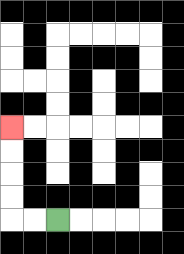{'start': '[2, 9]', 'end': '[0, 5]', 'path_directions': 'L,L,U,U,U,U', 'path_coordinates': '[[2, 9], [1, 9], [0, 9], [0, 8], [0, 7], [0, 6], [0, 5]]'}